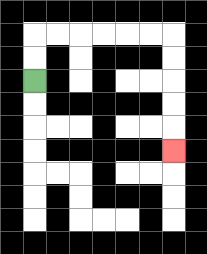{'start': '[1, 3]', 'end': '[7, 6]', 'path_directions': 'U,U,R,R,R,R,R,R,D,D,D,D,D', 'path_coordinates': '[[1, 3], [1, 2], [1, 1], [2, 1], [3, 1], [4, 1], [5, 1], [6, 1], [7, 1], [7, 2], [7, 3], [7, 4], [7, 5], [7, 6]]'}